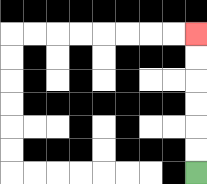{'start': '[8, 7]', 'end': '[8, 1]', 'path_directions': 'U,U,U,U,U,U', 'path_coordinates': '[[8, 7], [8, 6], [8, 5], [8, 4], [8, 3], [8, 2], [8, 1]]'}